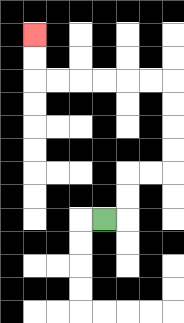{'start': '[4, 9]', 'end': '[1, 1]', 'path_directions': 'R,U,U,R,R,U,U,U,U,L,L,L,L,L,L,U,U', 'path_coordinates': '[[4, 9], [5, 9], [5, 8], [5, 7], [6, 7], [7, 7], [7, 6], [7, 5], [7, 4], [7, 3], [6, 3], [5, 3], [4, 3], [3, 3], [2, 3], [1, 3], [1, 2], [1, 1]]'}